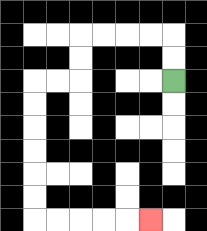{'start': '[7, 3]', 'end': '[6, 9]', 'path_directions': 'U,U,L,L,L,L,D,D,L,L,D,D,D,D,D,D,R,R,R,R,R', 'path_coordinates': '[[7, 3], [7, 2], [7, 1], [6, 1], [5, 1], [4, 1], [3, 1], [3, 2], [3, 3], [2, 3], [1, 3], [1, 4], [1, 5], [1, 6], [1, 7], [1, 8], [1, 9], [2, 9], [3, 9], [4, 9], [5, 9], [6, 9]]'}